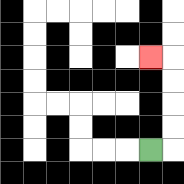{'start': '[6, 6]', 'end': '[6, 2]', 'path_directions': 'R,U,U,U,U,L', 'path_coordinates': '[[6, 6], [7, 6], [7, 5], [7, 4], [7, 3], [7, 2], [6, 2]]'}